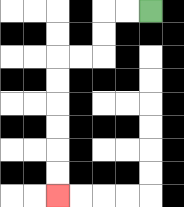{'start': '[6, 0]', 'end': '[2, 8]', 'path_directions': 'L,L,D,D,L,L,D,D,D,D,D,D', 'path_coordinates': '[[6, 0], [5, 0], [4, 0], [4, 1], [4, 2], [3, 2], [2, 2], [2, 3], [2, 4], [2, 5], [2, 6], [2, 7], [2, 8]]'}